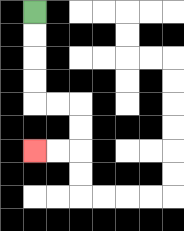{'start': '[1, 0]', 'end': '[1, 6]', 'path_directions': 'D,D,D,D,R,R,D,D,L,L', 'path_coordinates': '[[1, 0], [1, 1], [1, 2], [1, 3], [1, 4], [2, 4], [3, 4], [3, 5], [3, 6], [2, 6], [1, 6]]'}